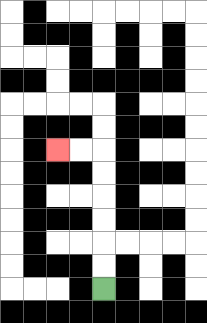{'start': '[4, 12]', 'end': '[2, 6]', 'path_directions': 'U,U,U,U,U,U,L,L', 'path_coordinates': '[[4, 12], [4, 11], [4, 10], [4, 9], [4, 8], [4, 7], [4, 6], [3, 6], [2, 6]]'}